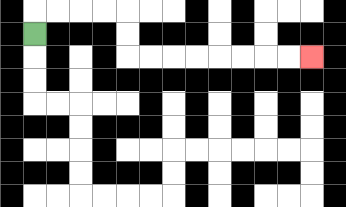{'start': '[1, 1]', 'end': '[13, 2]', 'path_directions': 'U,R,R,R,R,D,D,R,R,R,R,R,R,R,R', 'path_coordinates': '[[1, 1], [1, 0], [2, 0], [3, 0], [4, 0], [5, 0], [5, 1], [5, 2], [6, 2], [7, 2], [8, 2], [9, 2], [10, 2], [11, 2], [12, 2], [13, 2]]'}